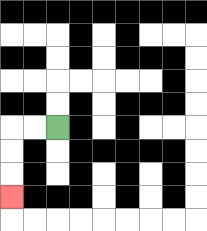{'start': '[2, 5]', 'end': '[0, 8]', 'path_directions': 'L,L,D,D,D', 'path_coordinates': '[[2, 5], [1, 5], [0, 5], [0, 6], [0, 7], [0, 8]]'}